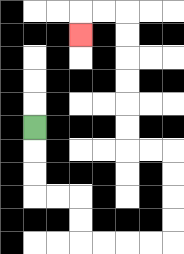{'start': '[1, 5]', 'end': '[3, 1]', 'path_directions': 'D,D,D,R,R,D,D,R,R,R,R,U,U,U,U,L,L,U,U,U,U,U,U,L,L,D', 'path_coordinates': '[[1, 5], [1, 6], [1, 7], [1, 8], [2, 8], [3, 8], [3, 9], [3, 10], [4, 10], [5, 10], [6, 10], [7, 10], [7, 9], [7, 8], [7, 7], [7, 6], [6, 6], [5, 6], [5, 5], [5, 4], [5, 3], [5, 2], [5, 1], [5, 0], [4, 0], [3, 0], [3, 1]]'}